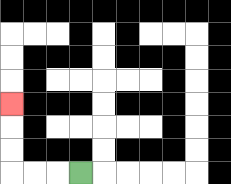{'start': '[3, 7]', 'end': '[0, 4]', 'path_directions': 'L,L,L,U,U,U', 'path_coordinates': '[[3, 7], [2, 7], [1, 7], [0, 7], [0, 6], [0, 5], [0, 4]]'}